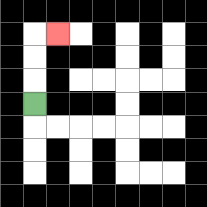{'start': '[1, 4]', 'end': '[2, 1]', 'path_directions': 'U,U,U,R', 'path_coordinates': '[[1, 4], [1, 3], [1, 2], [1, 1], [2, 1]]'}